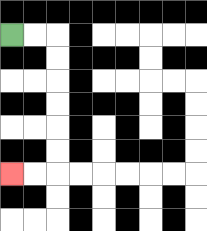{'start': '[0, 1]', 'end': '[0, 7]', 'path_directions': 'R,R,D,D,D,D,D,D,L,L', 'path_coordinates': '[[0, 1], [1, 1], [2, 1], [2, 2], [2, 3], [2, 4], [2, 5], [2, 6], [2, 7], [1, 7], [0, 7]]'}